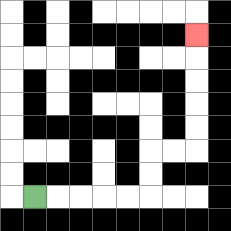{'start': '[1, 8]', 'end': '[8, 1]', 'path_directions': 'R,R,R,R,R,U,U,R,R,U,U,U,U,U', 'path_coordinates': '[[1, 8], [2, 8], [3, 8], [4, 8], [5, 8], [6, 8], [6, 7], [6, 6], [7, 6], [8, 6], [8, 5], [8, 4], [8, 3], [8, 2], [8, 1]]'}